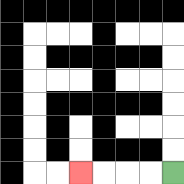{'start': '[7, 7]', 'end': '[3, 7]', 'path_directions': 'L,L,L,L', 'path_coordinates': '[[7, 7], [6, 7], [5, 7], [4, 7], [3, 7]]'}